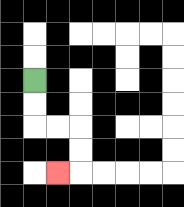{'start': '[1, 3]', 'end': '[2, 7]', 'path_directions': 'D,D,R,R,D,D,L', 'path_coordinates': '[[1, 3], [1, 4], [1, 5], [2, 5], [3, 5], [3, 6], [3, 7], [2, 7]]'}